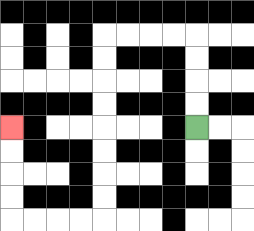{'start': '[8, 5]', 'end': '[0, 5]', 'path_directions': 'U,U,U,U,L,L,L,L,D,D,D,D,D,D,D,D,L,L,L,L,U,U,U,U', 'path_coordinates': '[[8, 5], [8, 4], [8, 3], [8, 2], [8, 1], [7, 1], [6, 1], [5, 1], [4, 1], [4, 2], [4, 3], [4, 4], [4, 5], [4, 6], [4, 7], [4, 8], [4, 9], [3, 9], [2, 9], [1, 9], [0, 9], [0, 8], [0, 7], [0, 6], [0, 5]]'}